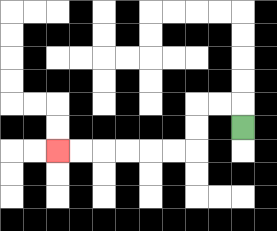{'start': '[10, 5]', 'end': '[2, 6]', 'path_directions': 'U,L,L,D,D,L,L,L,L,L,L', 'path_coordinates': '[[10, 5], [10, 4], [9, 4], [8, 4], [8, 5], [8, 6], [7, 6], [6, 6], [5, 6], [4, 6], [3, 6], [2, 6]]'}